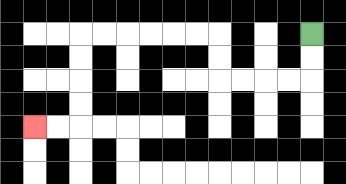{'start': '[13, 1]', 'end': '[1, 5]', 'path_directions': 'D,D,L,L,L,L,U,U,L,L,L,L,L,L,D,D,D,D,L,L', 'path_coordinates': '[[13, 1], [13, 2], [13, 3], [12, 3], [11, 3], [10, 3], [9, 3], [9, 2], [9, 1], [8, 1], [7, 1], [6, 1], [5, 1], [4, 1], [3, 1], [3, 2], [3, 3], [3, 4], [3, 5], [2, 5], [1, 5]]'}